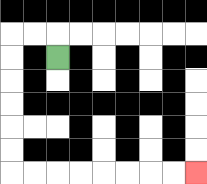{'start': '[2, 2]', 'end': '[8, 7]', 'path_directions': 'U,L,L,D,D,D,D,D,D,R,R,R,R,R,R,R,R', 'path_coordinates': '[[2, 2], [2, 1], [1, 1], [0, 1], [0, 2], [0, 3], [0, 4], [0, 5], [0, 6], [0, 7], [1, 7], [2, 7], [3, 7], [4, 7], [5, 7], [6, 7], [7, 7], [8, 7]]'}